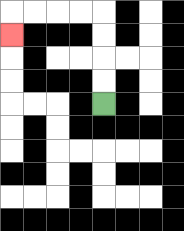{'start': '[4, 4]', 'end': '[0, 1]', 'path_directions': 'U,U,U,U,L,L,L,L,D', 'path_coordinates': '[[4, 4], [4, 3], [4, 2], [4, 1], [4, 0], [3, 0], [2, 0], [1, 0], [0, 0], [0, 1]]'}